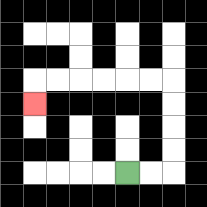{'start': '[5, 7]', 'end': '[1, 4]', 'path_directions': 'R,R,U,U,U,U,L,L,L,L,L,L,D', 'path_coordinates': '[[5, 7], [6, 7], [7, 7], [7, 6], [7, 5], [7, 4], [7, 3], [6, 3], [5, 3], [4, 3], [3, 3], [2, 3], [1, 3], [1, 4]]'}